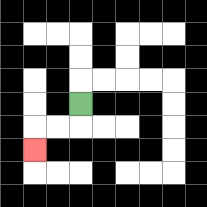{'start': '[3, 4]', 'end': '[1, 6]', 'path_directions': 'D,L,L,D', 'path_coordinates': '[[3, 4], [3, 5], [2, 5], [1, 5], [1, 6]]'}